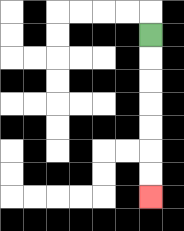{'start': '[6, 1]', 'end': '[6, 8]', 'path_directions': 'D,D,D,D,D,D,D', 'path_coordinates': '[[6, 1], [6, 2], [6, 3], [6, 4], [6, 5], [6, 6], [6, 7], [6, 8]]'}